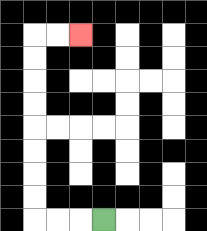{'start': '[4, 9]', 'end': '[3, 1]', 'path_directions': 'L,L,L,U,U,U,U,U,U,U,U,R,R', 'path_coordinates': '[[4, 9], [3, 9], [2, 9], [1, 9], [1, 8], [1, 7], [1, 6], [1, 5], [1, 4], [1, 3], [1, 2], [1, 1], [2, 1], [3, 1]]'}